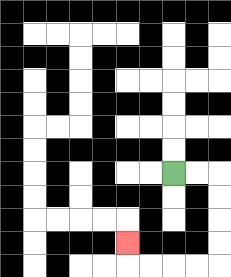{'start': '[7, 7]', 'end': '[5, 10]', 'path_directions': 'R,R,D,D,D,D,L,L,L,L,U', 'path_coordinates': '[[7, 7], [8, 7], [9, 7], [9, 8], [9, 9], [9, 10], [9, 11], [8, 11], [7, 11], [6, 11], [5, 11], [5, 10]]'}